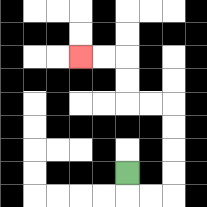{'start': '[5, 7]', 'end': '[3, 2]', 'path_directions': 'D,R,R,U,U,U,U,L,L,U,U,L,L', 'path_coordinates': '[[5, 7], [5, 8], [6, 8], [7, 8], [7, 7], [7, 6], [7, 5], [7, 4], [6, 4], [5, 4], [5, 3], [5, 2], [4, 2], [3, 2]]'}